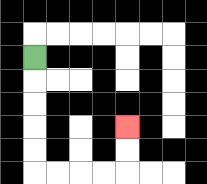{'start': '[1, 2]', 'end': '[5, 5]', 'path_directions': 'D,D,D,D,D,R,R,R,R,U,U', 'path_coordinates': '[[1, 2], [1, 3], [1, 4], [1, 5], [1, 6], [1, 7], [2, 7], [3, 7], [4, 7], [5, 7], [5, 6], [5, 5]]'}